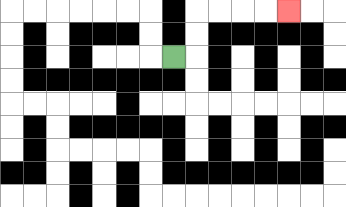{'start': '[7, 2]', 'end': '[12, 0]', 'path_directions': 'R,U,U,R,R,R,R', 'path_coordinates': '[[7, 2], [8, 2], [8, 1], [8, 0], [9, 0], [10, 0], [11, 0], [12, 0]]'}